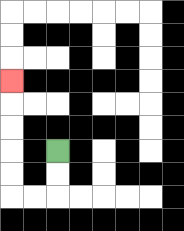{'start': '[2, 6]', 'end': '[0, 3]', 'path_directions': 'D,D,L,L,U,U,U,U,U', 'path_coordinates': '[[2, 6], [2, 7], [2, 8], [1, 8], [0, 8], [0, 7], [0, 6], [0, 5], [0, 4], [0, 3]]'}